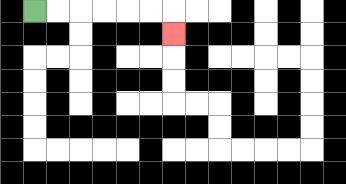{'start': '[1, 0]', 'end': '[7, 1]', 'path_directions': 'R,R,R,R,R,R,D', 'path_coordinates': '[[1, 0], [2, 0], [3, 0], [4, 0], [5, 0], [6, 0], [7, 0], [7, 1]]'}